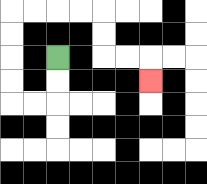{'start': '[2, 2]', 'end': '[6, 3]', 'path_directions': 'D,D,L,L,U,U,U,U,R,R,R,R,D,D,R,R,D', 'path_coordinates': '[[2, 2], [2, 3], [2, 4], [1, 4], [0, 4], [0, 3], [0, 2], [0, 1], [0, 0], [1, 0], [2, 0], [3, 0], [4, 0], [4, 1], [4, 2], [5, 2], [6, 2], [6, 3]]'}